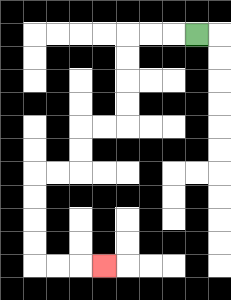{'start': '[8, 1]', 'end': '[4, 11]', 'path_directions': 'L,L,L,D,D,D,D,L,L,D,D,L,L,D,D,D,D,R,R,R', 'path_coordinates': '[[8, 1], [7, 1], [6, 1], [5, 1], [5, 2], [5, 3], [5, 4], [5, 5], [4, 5], [3, 5], [3, 6], [3, 7], [2, 7], [1, 7], [1, 8], [1, 9], [1, 10], [1, 11], [2, 11], [3, 11], [4, 11]]'}